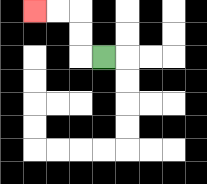{'start': '[4, 2]', 'end': '[1, 0]', 'path_directions': 'L,U,U,L,L', 'path_coordinates': '[[4, 2], [3, 2], [3, 1], [3, 0], [2, 0], [1, 0]]'}